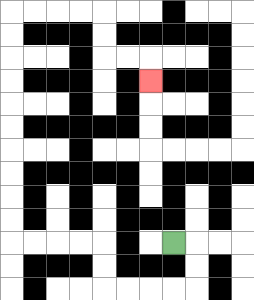{'start': '[7, 10]', 'end': '[6, 3]', 'path_directions': 'R,D,D,L,L,L,L,U,U,L,L,L,L,U,U,U,U,U,U,U,U,U,U,R,R,R,R,D,D,R,R,D', 'path_coordinates': '[[7, 10], [8, 10], [8, 11], [8, 12], [7, 12], [6, 12], [5, 12], [4, 12], [4, 11], [4, 10], [3, 10], [2, 10], [1, 10], [0, 10], [0, 9], [0, 8], [0, 7], [0, 6], [0, 5], [0, 4], [0, 3], [0, 2], [0, 1], [0, 0], [1, 0], [2, 0], [3, 0], [4, 0], [4, 1], [4, 2], [5, 2], [6, 2], [6, 3]]'}